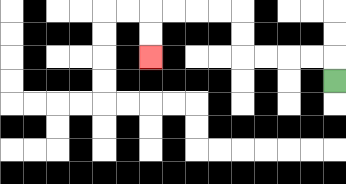{'start': '[14, 3]', 'end': '[6, 2]', 'path_directions': 'U,L,L,L,L,U,U,L,L,L,L,D,D', 'path_coordinates': '[[14, 3], [14, 2], [13, 2], [12, 2], [11, 2], [10, 2], [10, 1], [10, 0], [9, 0], [8, 0], [7, 0], [6, 0], [6, 1], [6, 2]]'}